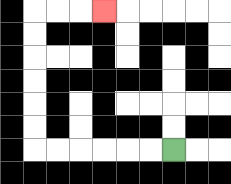{'start': '[7, 6]', 'end': '[4, 0]', 'path_directions': 'L,L,L,L,L,L,U,U,U,U,U,U,R,R,R', 'path_coordinates': '[[7, 6], [6, 6], [5, 6], [4, 6], [3, 6], [2, 6], [1, 6], [1, 5], [1, 4], [1, 3], [1, 2], [1, 1], [1, 0], [2, 0], [3, 0], [4, 0]]'}